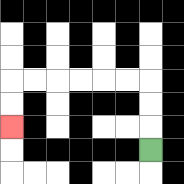{'start': '[6, 6]', 'end': '[0, 5]', 'path_directions': 'U,U,U,L,L,L,L,L,L,D,D', 'path_coordinates': '[[6, 6], [6, 5], [6, 4], [6, 3], [5, 3], [4, 3], [3, 3], [2, 3], [1, 3], [0, 3], [0, 4], [0, 5]]'}